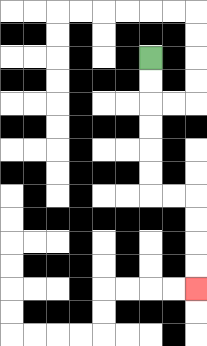{'start': '[6, 2]', 'end': '[8, 12]', 'path_directions': 'D,D,D,D,D,D,R,R,D,D,D,D', 'path_coordinates': '[[6, 2], [6, 3], [6, 4], [6, 5], [6, 6], [6, 7], [6, 8], [7, 8], [8, 8], [8, 9], [8, 10], [8, 11], [8, 12]]'}